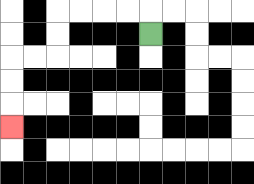{'start': '[6, 1]', 'end': '[0, 5]', 'path_directions': 'U,L,L,L,L,D,D,L,L,D,D,D', 'path_coordinates': '[[6, 1], [6, 0], [5, 0], [4, 0], [3, 0], [2, 0], [2, 1], [2, 2], [1, 2], [0, 2], [0, 3], [0, 4], [0, 5]]'}